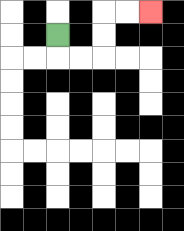{'start': '[2, 1]', 'end': '[6, 0]', 'path_directions': 'D,R,R,U,U,R,R', 'path_coordinates': '[[2, 1], [2, 2], [3, 2], [4, 2], [4, 1], [4, 0], [5, 0], [6, 0]]'}